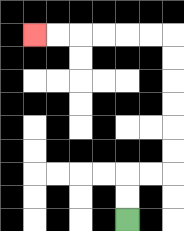{'start': '[5, 9]', 'end': '[1, 1]', 'path_directions': 'U,U,R,R,U,U,U,U,U,U,L,L,L,L,L,L', 'path_coordinates': '[[5, 9], [5, 8], [5, 7], [6, 7], [7, 7], [7, 6], [7, 5], [7, 4], [7, 3], [7, 2], [7, 1], [6, 1], [5, 1], [4, 1], [3, 1], [2, 1], [1, 1]]'}